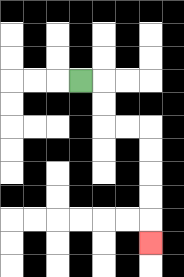{'start': '[3, 3]', 'end': '[6, 10]', 'path_directions': 'R,D,D,R,R,D,D,D,D,D', 'path_coordinates': '[[3, 3], [4, 3], [4, 4], [4, 5], [5, 5], [6, 5], [6, 6], [6, 7], [6, 8], [6, 9], [6, 10]]'}